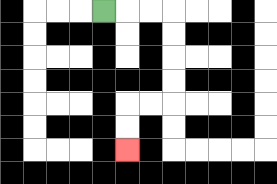{'start': '[4, 0]', 'end': '[5, 6]', 'path_directions': 'R,R,R,D,D,D,D,L,L,D,D', 'path_coordinates': '[[4, 0], [5, 0], [6, 0], [7, 0], [7, 1], [7, 2], [7, 3], [7, 4], [6, 4], [5, 4], [5, 5], [5, 6]]'}